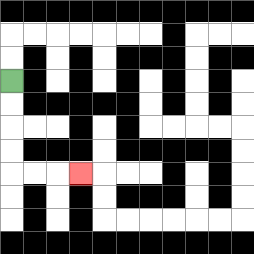{'start': '[0, 3]', 'end': '[3, 7]', 'path_directions': 'D,D,D,D,R,R,R', 'path_coordinates': '[[0, 3], [0, 4], [0, 5], [0, 6], [0, 7], [1, 7], [2, 7], [3, 7]]'}